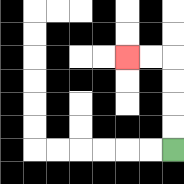{'start': '[7, 6]', 'end': '[5, 2]', 'path_directions': 'U,U,U,U,L,L', 'path_coordinates': '[[7, 6], [7, 5], [7, 4], [7, 3], [7, 2], [6, 2], [5, 2]]'}